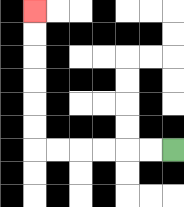{'start': '[7, 6]', 'end': '[1, 0]', 'path_directions': 'L,L,L,L,L,L,U,U,U,U,U,U', 'path_coordinates': '[[7, 6], [6, 6], [5, 6], [4, 6], [3, 6], [2, 6], [1, 6], [1, 5], [1, 4], [1, 3], [1, 2], [1, 1], [1, 0]]'}